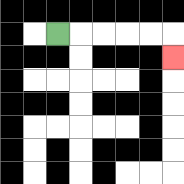{'start': '[2, 1]', 'end': '[7, 2]', 'path_directions': 'R,R,R,R,R,D', 'path_coordinates': '[[2, 1], [3, 1], [4, 1], [5, 1], [6, 1], [7, 1], [7, 2]]'}